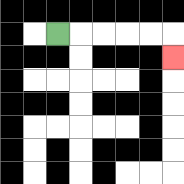{'start': '[2, 1]', 'end': '[7, 2]', 'path_directions': 'R,R,R,R,R,D', 'path_coordinates': '[[2, 1], [3, 1], [4, 1], [5, 1], [6, 1], [7, 1], [7, 2]]'}